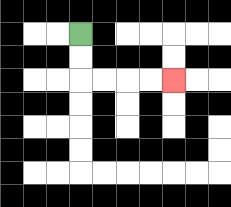{'start': '[3, 1]', 'end': '[7, 3]', 'path_directions': 'D,D,R,R,R,R', 'path_coordinates': '[[3, 1], [3, 2], [3, 3], [4, 3], [5, 3], [6, 3], [7, 3]]'}